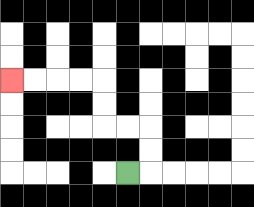{'start': '[5, 7]', 'end': '[0, 3]', 'path_directions': 'R,U,U,L,L,U,U,L,L,L,L', 'path_coordinates': '[[5, 7], [6, 7], [6, 6], [6, 5], [5, 5], [4, 5], [4, 4], [4, 3], [3, 3], [2, 3], [1, 3], [0, 3]]'}